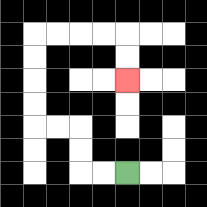{'start': '[5, 7]', 'end': '[5, 3]', 'path_directions': 'L,L,U,U,L,L,U,U,U,U,R,R,R,R,D,D', 'path_coordinates': '[[5, 7], [4, 7], [3, 7], [3, 6], [3, 5], [2, 5], [1, 5], [1, 4], [1, 3], [1, 2], [1, 1], [2, 1], [3, 1], [4, 1], [5, 1], [5, 2], [5, 3]]'}